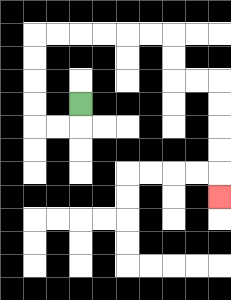{'start': '[3, 4]', 'end': '[9, 8]', 'path_directions': 'D,L,L,U,U,U,U,R,R,R,R,R,R,D,D,R,R,D,D,D,D,D', 'path_coordinates': '[[3, 4], [3, 5], [2, 5], [1, 5], [1, 4], [1, 3], [1, 2], [1, 1], [2, 1], [3, 1], [4, 1], [5, 1], [6, 1], [7, 1], [7, 2], [7, 3], [8, 3], [9, 3], [9, 4], [9, 5], [9, 6], [9, 7], [9, 8]]'}